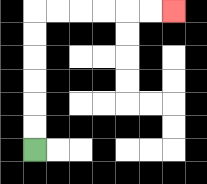{'start': '[1, 6]', 'end': '[7, 0]', 'path_directions': 'U,U,U,U,U,U,R,R,R,R,R,R', 'path_coordinates': '[[1, 6], [1, 5], [1, 4], [1, 3], [1, 2], [1, 1], [1, 0], [2, 0], [3, 0], [4, 0], [5, 0], [6, 0], [7, 0]]'}